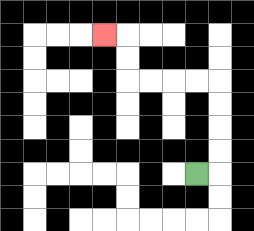{'start': '[8, 7]', 'end': '[4, 1]', 'path_directions': 'R,U,U,U,U,L,L,L,L,U,U,L', 'path_coordinates': '[[8, 7], [9, 7], [9, 6], [9, 5], [9, 4], [9, 3], [8, 3], [7, 3], [6, 3], [5, 3], [5, 2], [5, 1], [4, 1]]'}